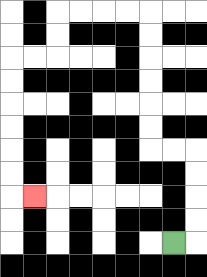{'start': '[7, 10]', 'end': '[1, 8]', 'path_directions': 'R,U,U,U,U,L,L,U,U,U,U,U,U,L,L,L,L,D,D,L,L,D,D,D,D,D,D,R', 'path_coordinates': '[[7, 10], [8, 10], [8, 9], [8, 8], [8, 7], [8, 6], [7, 6], [6, 6], [6, 5], [6, 4], [6, 3], [6, 2], [6, 1], [6, 0], [5, 0], [4, 0], [3, 0], [2, 0], [2, 1], [2, 2], [1, 2], [0, 2], [0, 3], [0, 4], [0, 5], [0, 6], [0, 7], [0, 8], [1, 8]]'}